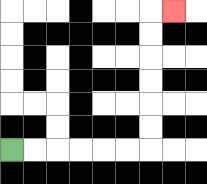{'start': '[0, 6]', 'end': '[7, 0]', 'path_directions': 'R,R,R,R,R,R,U,U,U,U,U,U,R', 'path_coordinates': '[[0, 6], [1, 6], [2, 6], [3, 6], [4, 6], [5, 6], [6, 6], [6, 5], [6, 4], [6, 3], [6, 2], [6, 1], [6, 0], [7, 0]]'}